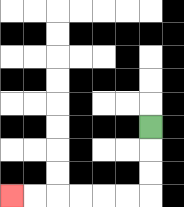{'start': '[6, 5]', 'end': '[0, 8]', 'path_directions': 'D,D,D,L,L,L,L,L,L', 'path_coordinates': '[[6, 5], [6, 6], [6, 7], [6, 8], [5, 8], [4, 8], [3, 8], [2, 8], [1, 8], [0, 8]]'}